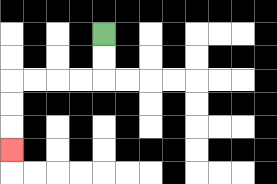{'start': '[4, 1]', 'end': '[0, 6]', 'path_directions': 'D,D,L,L,L,L,D,D,D', 'path_coordinates': '[[4, 1], [4, 2], [4, 3], [3, 3], [2, 3], [1, 3], [0, 3], [0, 4], [0, 5], [0, 6]]'}